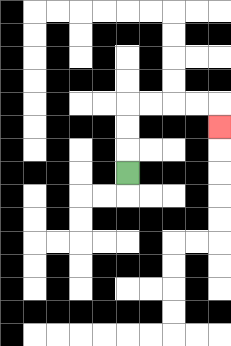{'start': '[5, 7]', 'end': '[9, 5]', 'path_directions': 'U,U,U,R,R,R,R,D', 'path_coordinates': '[[5, 7], [5, 6], [5, 5], [5, 4], [6, 4], [7, 4], [8, 4], [9, 4], [9, 5]]'}